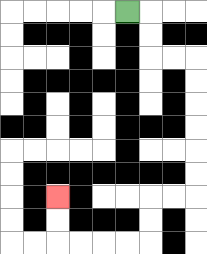{'start': '[5, 0]', 'end': '[2, 8]', 'path_directions': 'R,D,D,R,R,D,D,D,D,D,D,L,L,D,D,L,L,L,L,U,U', 'path_coordinates': '[[5, 0], [6, 0], [6, 1], [6, 2], [7, 2], [8, 2], [8, 3], [8, 4], [8, 5], [8, 6], [8, 7], [8, 8], [7, 8], [6, 8], [6, 9], [6, 10], [5, 10], [4, 10], [3, 10], [2, 10], [2, 9], [2, 8]]'}